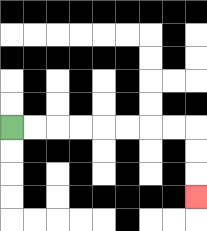{'start': '[0, 5]', 'end': '[8, 8]', 'path_directions': 'R,R,R,R,R,R,R,R,D,D,D', 'path_coordinates': '[[0, 5], [1, 5], [2, 5], [3, 5], [4, 5], [5, 5], [6, 5], [7, 5], [8, 5], [8, 6], [8, 7], [8, 8]]'}